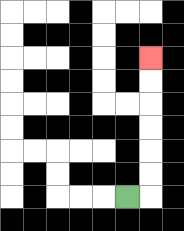{'start': '[5, 8]', 'end': '[6, 2]', 'path_directions': 'R,U,U,U,U,U,U', 'path_coordinates': '[[5, 8], [6, 8], [6, 7], [6, 6], [6, 5], [6, 4], [6, 3], [6, 2]]'}